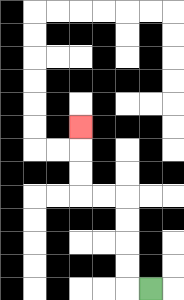{'start': '[6, 12]', 'end': '[3, 5]', 'path_directions': 'L,U,U,U,U,L,L,U,U,U', 'path_coordinates': '[[6, 12], [5, 12], [5, 11], [5, 10], [5, 9], [5, 8], [4, 8], [3, 8], [3, 7], [3, 6], [3, 5]]'}